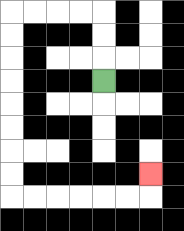{'start': '[4, 3]', 'end': '[6, 7]', 'path_directions': 'U,U,U,L,L,L,L,D,D,D,D,D,D,D,D,R,R,R,R,R,R,U', 'path_coordinates': '[[4, 3], [4, 2], [4, 1], [4, 0], [3, 0], [2, 0], [1, 0], [0, 0], [0, 1], [0, 2], [0, 3], [0, 4], [0, 5], [0, 6], [0, 7], [0, 8], [1, 8], [2, 8], [3, 8], [4, 8], [5, 8], [6, 8], [6, 7]]'}